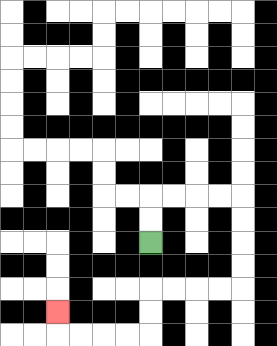{'start': '[6, 10]', 'end': '[2, 13]', 'path_directions': 'U,U,R,R,R,R,D,D,D,D,L,L,L,L,D,D,L,L,L,L,U', 'path_coordinates': '[[6, 10], [6, 9], [6, 8], [7, 8], [8, 8], [9, 8], [10, 8], [10, 9], [10, 10], [10, 11], [10, 12], [9, 12], [8, 12], [7, 12], [6, 12], [6, 13], [6, 14], [5, 14], [4, 14], [3, 14], [2, 14], [2, 13]]'}